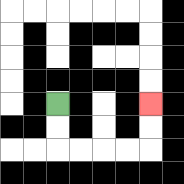{'start': '[2, 4]', 'end': '[6, 4]', 'path_directions': 'D,D,R,R,R,R,U,U', 'path_coordinates': '[[2, 4], [2, 5], [2, 6], [3, 6], [4, 6], [5, 6], [6, 6], [6, 5], [6, 4]]'}